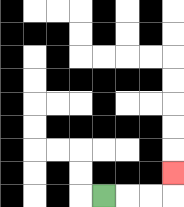{'start': '[4, 8]', 'end': '[7, 7]', 'path_directions': 'R,R,R,U', 'path_coordinates': '[[4, 8], [5, 8], [6, 8], [7, 8], [7, 7]]'}